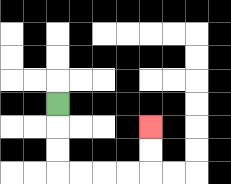{'start': '[2, 4]', 'end': '[6, 5]', 'path_directions': 'D,D,D,R,R,R,R,U,U', 'path_coordinates': '[[2, 4], [2, 5], [2, 6], [2, 7], [3, 7], [4, 7], [5, 7], [6, 7], [6, 6], [6, 5]]'}